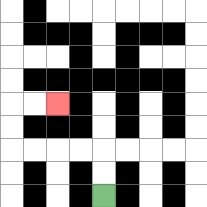{'start': '[4, 8]', 'end': '[2, 4]', 'path_directions': 'U,U,L,L,L,L,U,U,R,R', 'path_coordinates': '[[4, 8], [4, 7], [4, 6], [3, 6], [2, 6], [1, 6], [0, 6], [0, 5], [0, 4], [1, 4], [2, 4]]'}